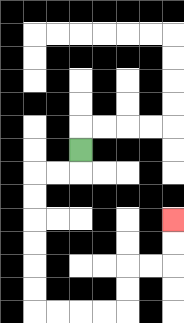{'start': '[3, 6]', 'end': '[7, 9]', 'path_directions': 'D,L,L,D,D,D,D,D,D,R,R,R,R,U,U,R,R,U,U', 'path_coordinates': '[[3, 6], [3, 7], [2, 7], [1, 7], [1, 8], [1, 9], [1, 10], [1, 11], [1, 12], [1, 13], [2, 13], [3, 13], [4, 13], [5, 13], [5, 12], [5, 11], [6, 11], [7, 11], [7, 10], [7, 9]]'}